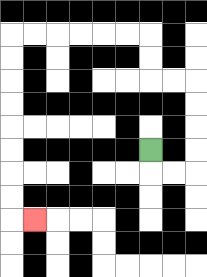{'start': '[6, 6]', 'end': '[1, 9]', 'path_directions': 'D,R,R,U,U,U,U,L,L,U,U,L,L,L,L,L,L,D,D,D,D,D,D,D,D,R', 'path_coordinates': '[[6, 6], [6, 7], [7, 7], [8, 7], [8, 6], [8, 5], [8, 4], [8, 3], [7, 3], [6, 3], [6, 2], [6, 1], [5, 1], [4, 1], [3, 1], [2, 1], [1, 1], [0, 1], [0, 2], [0, 3], [0, 4], [0, 5], [0, 6], [0, 7], [0, 8], [0, 9], [1, 9]]'}